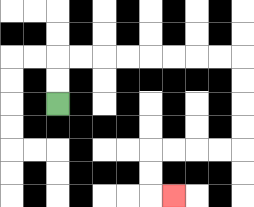{'start': '[2, 4]', 'end': '[7, 8]', 'path_directions': 'U,U,R,R,R,R,R,R,R,R,D,D,D,D,L,L,L,L,D,D,R', 'path_coordinates': '[[2, 4], [2, 3], [2, 2], [3, 2], [4, 2], [5, 2], [6, 2], [7, 2], [8, 2], [9, 2], [10, 2], [10, 3], [10, 4], [10, 5], [10, 6], [9, 6], [8, 6], [7, 6], [6, 6], [6, 7], [6, 8], [7, 8]]'}